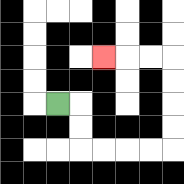{'start': '[2, 4]', 'end': '[4, 2]', 'path_directions': 'R,D,D,R,R,R,R,U,U,U,U,L,L,L', 'path_coordinates': '[[2, 4], [3, 4], [3, 5], [3, 6], [4, 6], [5, 6], [6, 6], [7, 6], [7, 5], [7, 4], [7, 3], [7, 2], [6, 2], [5, 2], [4, 2]]'}